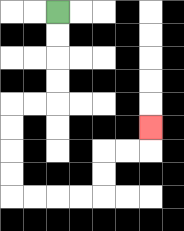{'start': '[2, 0]', 'end': '[6, 5]', 'path_directions': 'D,D,D,D,L,L,D,D,D,D,R,R,R,R,U,U,R,R,U', 'path_coordinates': '[[2, 0], [2, 1], [2, 2], [2, 3], [2, 4], [1, 4], [0, 4], [0, 5], [0, 6], [0, 7], [0, 8], [1, 8], [2, 8], [3, 8], [4, 8], [4, 7], [4, 6], [5, 6], [6, 6], [6, 5]]'}